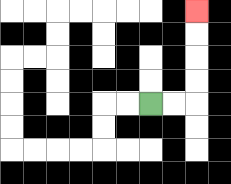{'start': '[6, 4]', 'end': '[8, 0]', 'path_directions': 'R,R,U,U,U,U', 'path_coordinates': '[[6, 4], [7, 4], [8, 4], [8, 3], [8, 2], [8, 1], [8, 0]]'}